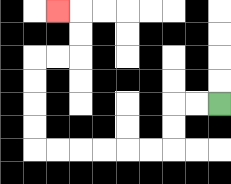{'start': '[9, 4]', 'end': '[2, 0]', 'path_directions': 'L,L,D,D,L,L,L,L,L,L,U,U,U,U,R,R,U,U,L', 'path_coordinates': '[[9, 4], [8, 4], [7, 4], [7, 5], [7, 6], [6, 6], [5, 6], [4, 6], [3, 6], [2, 6], [1, 6], [1, 5], [1, 4], [1, 3], [1, 2], [2, 2], [3, 2], [3, 1], [3, 0], [2, 0]]'}